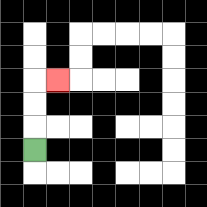{'start': '[1, 6]', 'end': '[2, 3]', 'path_directions': 'U,U,U,R', 'path_coordinates': '[[1, 6], [1, 5], [1, 4], [1, 3], [2, 3]]'}